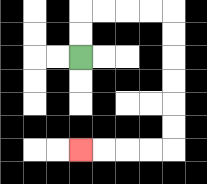{'start': '[3, 2]', 'end': '[3, 6]', 'path_directions': 'U,U,R,R,R,R,D,D,D,D,D,D,L,L,L,L', 'path_coordinates': '[[3, 2], [3, 1], [3, 0], [4, 0], [5, 0], [6, 0], [7, 0], [7, 1], [7, 2], [7, 3], [7, 4], [7, 5], [7, 6], [6, 6], [5, 6], [4, 6], [3, 6]]'}